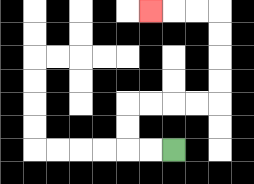{'start': '[7, 6]', 'end': '[6, 0]', 'path_directions': 'L,L,U,U,R,R,R,R,U,U,U,U,L,L,L', 'path_coordinates': '[[7, 6], [6, 6], [5, 6], [5, 5], [5, 4], [6, 4], [7, 4], [8, 4], [9, 4], [9, 3], [9, 2], [9, 1], [9, 0], [8, 0], [7, 0], [6, 0]]'}